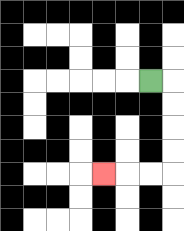{'start': '[6, 3]', 'end': '[4, 7]', 'path_directions': 'R,D,D,D,D,L,L,L', 'path_coordinates': '[[6, 3], [7, 3], [7, 4], [7, 5], [7, 6], [7, 7], [6, 7], [5, 7], [4, 7]]'}